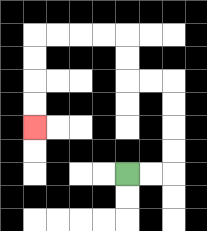{'start': '[5, 7]', 'end': '[1, 5]', 'path_directions': 'R,R,U,U,U,U,L,L,U,U,L,L,L,L,D,D,D,D', 'path_coordinates': '[[5, 7], [6, 7], [7, 7], [7, 6], [7, 5], [7, 4], [7, 3], [6, 3], [5, 3], [5, 2], [5, 1], [4, 1], [3, 1], [2, 1], [1, 1], [1, 2], [1, 3], [1, 4], [1, 5]]'}